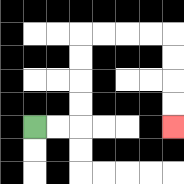{'start': '[1, 5]', 'end': '[7, 5]', 'path_directions': 'R,R,U,U,U,U,R,R,R,R,D,D,D,D', 'path_coordinates': '[[1, 5], [2, 5], [3, 5], [3, 4], [3, 3], [3, 2], [3, 1], [4, 1], [5, 1], [6, 1], [7, 1], [7, 2], [7, 3], [7, 4], [7, 5]]'}